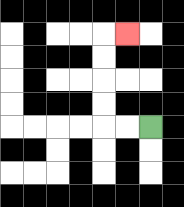{'start': '[6, 5]', 'end': '[5, 1]', 'path_directions': 'L,L,U,U,U,U,R', 'path_coordinates': '[[6, 5], [5, 5], [4, 5], [4, 4], [4, 3], [4, 2], [4, 1], [5, 1]]'}